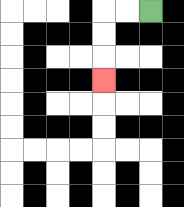{'start': '[6, 0]', 'end': '[4, 3]', 'path_directions': 'L,L,D,D,D', 'path_coordinates': '[[6, 0], [5, 0], [4, 0], [4, 1], [4, 2], [4, 3]]'}